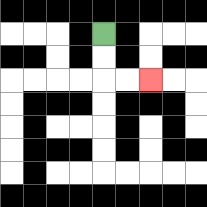{'start': '[4, 1]', 'end': '[6, 3]', 'path_directions': 'D,D,R,R', 'path_coordinates': '[[4, 1], [4, 2], [4, 3], [5, 3], [6, 3]]'}